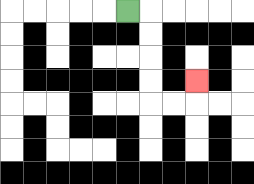{'start': '[5, 0]', 'end': '[8, 3]', 'path_directions': 'R,D,D,D,D,R,R,U', 'path_coordinates': '[[5, 0], [6, 0], [6, 1], [6, 2], [6, 3], [6, 4], [7, 4], [8, 4], [8, 3]]'}